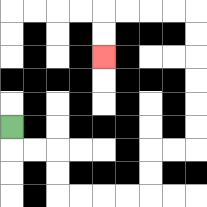{'start': '[0, 5]', 'end': '[4, 2]', 'path_directions': 'D,R,R,D,D,R,R,R,R,U,U,R,R,U,U,U,U,U,U,L,L,L,L,D,D', 'path_coordinates': '[[0, 5], [0, 6], [1, 6], [2, 6], [2, 7], [2, 8], [3, 8], [4, 8], [5, 8], [6, 8], [6, 7], [6, 6], [7, 6], [8, 6], [8, 5], [8, 4], [8, 3], [8, 2], [8, 1], [8, 0], [7, 0], [6, 0], [5, 0], [4, 0], [4, 1], [4, 2]]'}